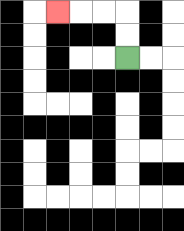{'start': '[5, 2]', 'end': '[2, 0]', 'path_directions': 'U,U,L,L,L', 'path_coordinates': '[[5, 2], [5, 1], [5, 0], [4, 0], [3, 0], [2, 0]]'}